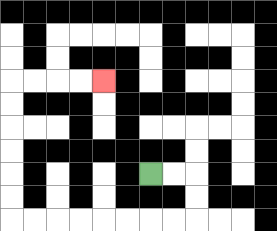{'start': '[6, 7]', 'end': '[4, 3]', 'path_directions': 'R,R,D,D,L,L,L,L,L,L,L,L,U,U,U,U,U,U,R,R,R,R', 'path_coordinates': '[[6, 7], [7, 7], [8, 7], [8, 8], [8, 9], [7, 9], [6, 9], [5, 9], [4, 9], [3, 9], [2, 9], [1, 9], [0, 9], [0, 8], [0, 7], [0, 6], [0, 5], [0, 4], [0, 3], [1, 3], [2, 3], [3, 3], [4, 3]]'}